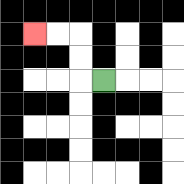{'start': '[4, 3]', 'end': '[1, 1]', 'path_directions': 'L,U,U,L,L', 'path_coordinates': '[[4, 3], [3, 3], [3, 2], [3, 1], [2, 1], [1, 1]]'}